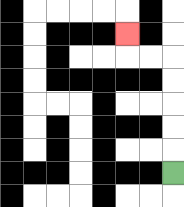{'start': '[7, 7]', 'end': '[5, 1]', 'path_directions': 'U,U,U,U,U,L,L,U', 'path_coordinates': '[[7, 7], [7, 6], [7, 5], [7, 4], [7, 3], [7, 2], [6, 2], [5, 2], [5, 1]]'}